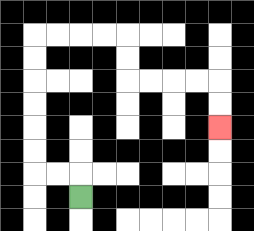{'start': '[3, 8]', 'end': '[9, 5]', 'path_directions': 'U,L,L,U,U,U,U,U,U,R,R,R,R,D,D,R,R,R,R,D,D', 'path_coordinates': '[[3, 8], [3, 7], [2, 7], [1, 7], [1, 6], [1, 5], [1, 4], [1, 3], [1, 2], [1, 1], [2, 1], [3, 1], [4, 1], [5, 1], [5, 2], [5, 3], [6, 3], [7, 3], [8, 3], [9, 3], [9, 4], [9, 5]]'}